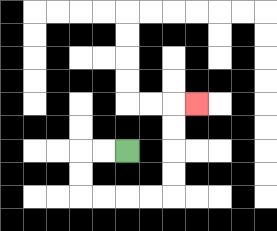{'start': '[5, 6]', 'end': '[8, 4]', 'path_directions': 'L,L,D,D,R,R,R,R,U,U,U,U,R', 'path_coordinates': '[[5, 6], [4, 6], [3, 6], [3, 7], [3, 8], [4, 8], [5, 8], [6, 8], [7, 8], [7, 7], [7, 6], [7, 5], [7, 4], [8, 4]]'}